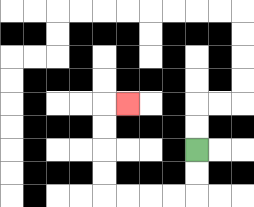{'start': '[8, 6]', 'end': '[5, 4]', 'path_directions': 'D,D,L,L,L,L,U,U,U,U,R', 'path_coordinates': '[[8, 6], [8, 7], [8, 8], [7, 8], [6, 8], [5, 8], [4, 8], [4, 7], [4, 6], [4, 5], [4, 4], [5, 4]]'}